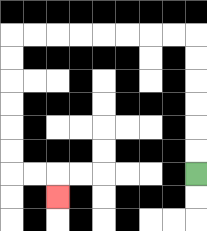{'start': '[8, 7]', 'end': '[2, 8]', 'path_directions': 'U,U,U,U,U,U,L,L,L,L,L,L,L,L,D,D,D,D,D,D,R,R,D', 'path_coordinates': '[[8, 7], [8, 6], [8, 5], [8, 4], [8, 3], [8, 2], [8, 1], [7, 1], [6, 1], [5, 1], [4, 1], [3, 1], [2, 1], [1, 1], [0, 1], [0, 2], [0, 3], [0, 4], [0, 5], [0, 6], [0, 7], [1, 7], [2, 7], [2, 8]]'}